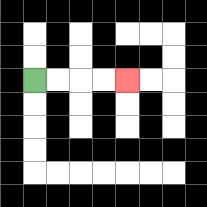{'start': '[1, 3]', 'end': '[5, 3]', 'path_directions': 'R,R,R,R', 'path_coordinates': '[[1, 3], [2, 3], [3, 3], [4, 3], [5, 3]]'}